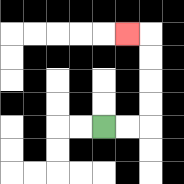{'start': '[4, 5]', 'end': '[5, 1]', 'path_directions': 'R,R,U,U,U,U,L', 'path_coordinates': '[[4, 5], [5, 5], [6, 5], [6, 4], [6, 3], [6, 2], [6, 1], [5, 1]]'}